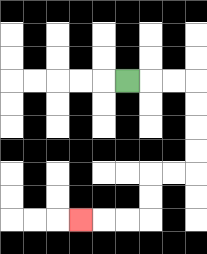{'start': '[5, 3]', 'end': '[3, 9]', 'path_directions': 'R,R,R,D,D,D,D,L,L,D,D,L,L,L', 'path_coordinates': '[[5, 3], [6, 3], [7, 3], [8, 3], [8, 4], [8, 5], [8, 6], [8, 7], [7, 7], [6, 7], [6, 8], [6, 9], [5, 9], [4, 9], [3, 9]]'}